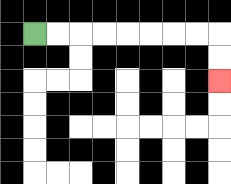{'start': '[1, 1]', 'end': '[9, 3]', 'path_directions': 'R,R,R,R,R,R,R,R,D,D', 'path_coordinates': '[[1, 1], [2, 1], [3, 1], [4, 1], [5, 1], [6, 1], [7, 1], [8, 1], [9, 1], [9, 2], [9, 3]]'}